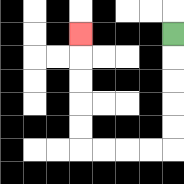{'start': '[7, 1]', 'end': '[3, 1]', 'path_directions': 'D,D,D,D,D,L,L,L,L,U,U,U,U,U', 'path_coordinates': '[[7, 1], [7, 2], [7, 3], [7, 4], [7, 5], [7, 6], [6, 6], [5, 6], [4, 6], [3, 6], [3, 5], [3, 4], [3, 3], [3, 2], [3, 1]]'}